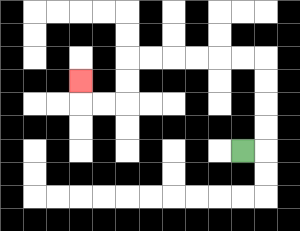{'start': '[10, 6]', 'end': '[3, 3]', 'path_directions': 'R,U,U,U,U,L,L,L,L,L,L,D,D,L,L,U', 'path_coordinates': '[[10, 6], [11, 6], [11, 5], [11, 4], [11, 3], [11, 2], [10, 2], [9, 2], [8, 2], [7, 2], [6, 2], [5, 2], [5, 3], [5, 4], [4, 4], [3, 4], [3, 3]]'}